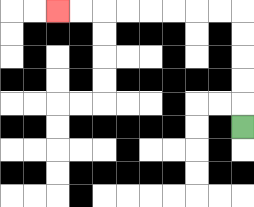{'start': '[10, 5]', 'end': '[2, 0]', 'path_directions': 'U,U,U,U,U,L,L,L,L,L,L,L,L', 'path_coordinates': '[[10, 5], [10, 4], [10, 3], [10, 2], [10, 1], [10, 0], [9, 0], [8, 0], [7, 0], [6, 0], [5, 0], [4, 0], [3, 0], [2, 0]]'}